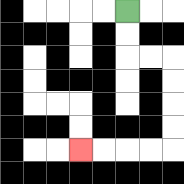{'start': '[5, 0]', 'end': '[3, 6]', 'path_directions': 'D,D,R,R,D,D,D,D,L,L,L,L', 'path_coordinates': '[[5, 0], [5, 1], [5, 2], [6, 2], [7, 2], [7, 3], [7, 4], [7, 5], [7, 6], [6, 6], [5, 6], [4, 6], [3, 6]]'}